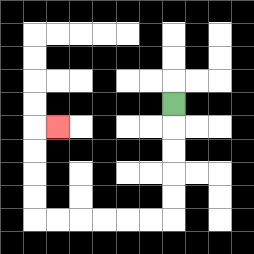{'start': '[7, 4]', 'end': '[2, 5]', 'path_directions': 'D,D,D,D,D,L,L,L,L,L,L,U,U,U,U,R', 'path_coordinates': '[[7, 4], [7, 5], [7, 6], [7, 7], [7, 8], [7, 9], [6, 9], [5, 9], [4, 9], [3, 9], [2, 9], [1, 9], [1, 8], [1, 7], [1, 6], [1, 5], [2, 5]]'}